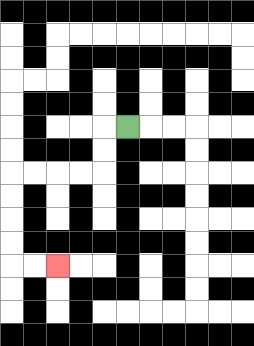{'start': '[5, 5]', 'end': '[2, 11]', 'path_directions': 'L,D,D,L,L,L,L,D,D,D,D,R,R', 'path_coordinates': '[[5, 5], [4, 5], [4, 6], [4, 7], [3, 7], [2, 7], [1, 7], [0, 7], [0, 8], [0, 9], [0, 10], [0, 11], [1, 11], [2, 11]]'}